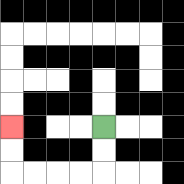{'start': '[4, 5]', 'end': '[0, 5]', 'path_directions': 'D,D,L,L,L,L,U,U', 'path_coordinates': '[[4, 5], [4, 6], [4, 7], [3, 7], [2, 7], [1, 7], [0, 7], [0, 6], [0, 5]]'}